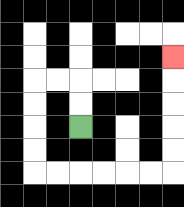{'start': '[3, 5]', 'end': '[7, 2]', 'path_directions': 'U,U,L,L,D,D,D,D,R,R,R,R,R,R,U,U,U,U,U', 'path_coordinates': '[[3, 5], [3, 4], [3, 3], [2, 3], [1, 3], [1, 4], [1, 5], [1, 6], [1, 7], [2, 7], [3, 7], [4, 7], [5, 7], [6, 7], [7, 7], [7, 6], [7, 5], [7, 4], [7, 3], [7, 2]]'}